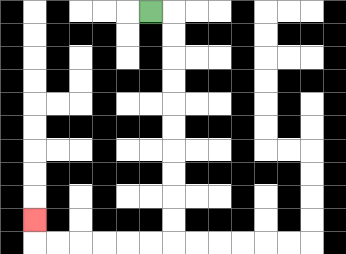{'start': '[6, 0]', 'end': '[1, 9]', 'path_directions': 'R,D,D,D,D,D,D,D,D,D,D,L,L,L,L,L,L,U', 'path_coordinates': '[[6, 0], [7, 0], [7, 1], [7, 2], [7, 3], [7, 4], [7, 5], [7, 6], [7, 7], [7, 8], [7, 9], [7, 10], [6, 10], [5, 10], [4, 10], [3, 10], [2, 10], [1, 10], [1, 9]]'}